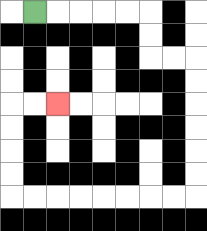{'start': '[1, 0]', 'end': '[2, 4]', 'path_directions': 'R,R,R,R,R,D,D,R,R,D,D,D,D,D,D,L,L,L,L,L,L,L,L,U,U,U,U,R,R', 'path_coordinates': '[[1, 0], [2, 0], [3, 0], [4, 0], [5, 0], [6, 0], [6, 1], [6, 2], [7, 2], [8, 2], [8, 3], [8, 4], [8, 5], [8, 6], [8, 7], [8, 8], [7, 8], [6, 8], [5, 8], [4, 8], [3, 8], [2, 8], [1, 8], [0, 8], [0, 7], [0, 6], [0, 5], [0, 4], [1, 4], [2, 4]]'}